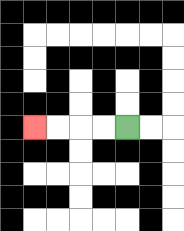{'start': '[5, 5]', 'end': '[1, 5]', 'path_directions': 'L,L,L,L', 'path_coordinates': '[[5, 5], [4, 5], [3, 5], [2, 5], [1, 5]]'}